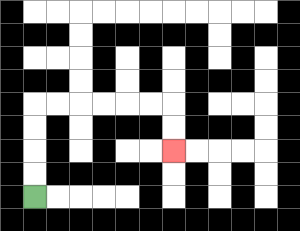{'start': '[1, 8]', 'end': '[7, 6]', 'path_directions': 'U,U,U,U,R,R,R,R,R,R,D,D', 'path_coordinates': '[[1, 8], [1, 7], [1, 6], [1, 5], [1, 4], [2, 4], [3, 4], [4, 4], [5, 4], [6, 4], [7, 4], [7, 5], [7, 6]]'}